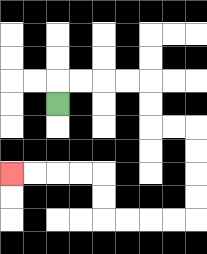{'start': '[2, 4]', 'end': '[0, 7]', 'path_directions': 'U,R,R,R,R,D,D,R,R,D,D,D,D,L,L,L,L,U,U,L,L,L,L', 'path_coordinates': '[[2, 4], [2, 3], [3, 3], [4, 3], [5, 3], [6, 3], [6, 4], [6, 5], [7, 5], [8, 5], [8, 6], [8, 7], [8, 8], [8, 9], [7, 9], [6, 9], [5, 9], [4, 9], [4, 8], [4, 7], [3, 7], [2, 7], [1, 7], [0, 7]]'}